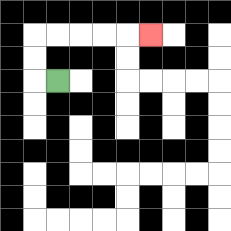{'start': '[2, 3]', 'end': '[6, 1]', 'path_directions': 'L,U,U,R,R,R,R,R', 'path_coordinates': '[[2, 3], [1, 3], [1, 2], [1, 1], [2, 1], [3, 1], [4, 1], [5, 1], [6, 1]]'}